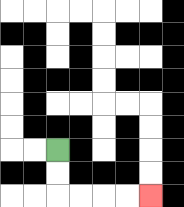{'start': '[2, 6]', 'end': '[6, 8]', 'path_directions': 'D,D,R,R,R,R', 'path_coordinates': '[[2, 6], [2, 7], [2, 8], [3, 8], [4, 8], [5, 8], [6, 8]]'}